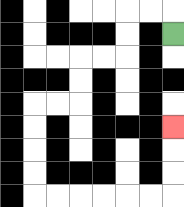{'start': '[7, 1]', 'end': '[7, 5]', 'path_directions': 'U,L,L,D,D,L,L,D,D,L,L,D,D,D,D,R,R,R,R,R,R,U,U,U', 'path_coordinates': '[[7, 1], [7, 0], [6, 0], [5, 0], [5, 1], [5, 2], [4, 2], [3, 2], [3, 3], [3, 4], [2, 4], [1, 4], [1, 5], [1, 6], [1, 7], [1, 8], [2, 8], [3, 8], [4, 8], [5, 8], [6, 8], [7, 8], [7, 7], [7, 6], [7, 5]]'}